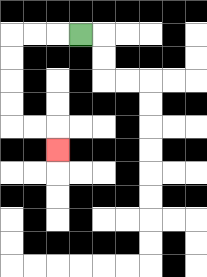{'start': '[3, 1]', 'end': '[2, 6]', 'path_directions': 'L,L,L,D,D,D,D,R,R,D', 'path_coordinates': '[[3, 1], [2, 1], [1, 1], [0, 1], [0, 2], [0, 3], [0, 4], [0, 5], [1, 5], [2, 5], [2, 6]]'}